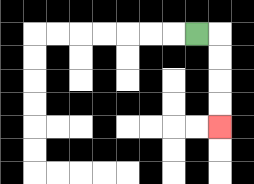{'start': '[8, 1]', 'end': '[9, 5]', 'path_directions': 'R,D,D,D,D', 'path_coordinates': '[[8, 1], [9, 1], [9, 2], [9, 3], [9, 4], [9, 5]]'}